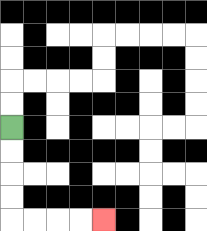{'start': '[0, 5]', 'end': '[4, 9]', 'path_directions': 'D,D,D,D,R,R,R,R', 'path_coordinates': '[[0, 5], [0, 6], [0, 7], [0, 8], [0, 9], [1, 9], [2, 9], [3, 9], [4, 9]]'}